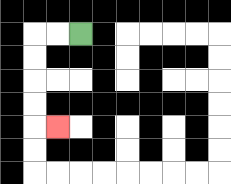{'start': '[3, 1]', 'end': '[2, 5]', 'path_directions': 'L,L,D,D,D,D,R', 'path_coordinates': '[[3, 1], [2, 1], [1, 1], [1, 2], [1, 3], [1, 4], [1, 5], [2, 5]]'}